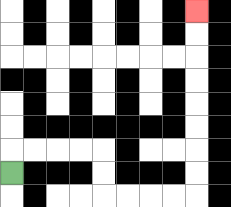{'start': '[0, 7]', 'end': '[8, 0]', 'path_directions': 'U,R,R,R,R,D,D,R,R,R,R,U,U,U,U,U,U,U,U', 'path_coordinates': '[[0, 7], [0, 6], [1, 6], [2, 6], [3, 6], [4, 6], [4, 7], [4, 8], [5, 8], [6, 8], [7, 8], [8, 8], [8, 7], [8, 6], [8, 5], [8, 4], [8, 3], [8, 2], [8, 1], [8, 0]]'}